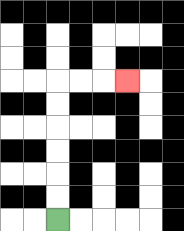{'start': '[2, 9]', 'end': '[5, 3]', 'path_directions': 'U,U,U,U,U,U,R,R,R', 'path_coordinates': '[[2, 9], [2, 8], [2, 7], [2, 6], [2, 5], [2, 4], [2, 3], [3, 3], [4, 3], [5, 3]]'}